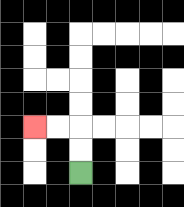{'start': '[3, 7]', 'end': '[1, 5]', 'path_directions': 'U,U,L,L', 'path_coordinates': '[[3, 7], [3, 6], [3, 5], [2, 5], [1, 5]]'}